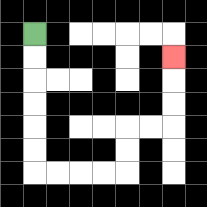{'start': '[1, 1]', 'end': '[7, 2]', 'path_directions': 'D,D,D,D,D,D,R,R,R,R,U,U,R,R,U,U,U', 'path_coordinates': '[[1, 1], [1, 2], [1, 3], [1, 4], [1, 5], [1, 6], [1, 7], [2, 7], [3, 7], [4, 7], [5, 7], [5, 6], [5, 5], [6, 5], [7, 5], [7, 4], [7, 3], [7, 2]]'}